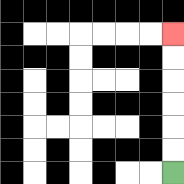{'start': '[7, 7]', 'end': '[7, 1]', 'path_directions': 'U,U,U,U,U,U', 'path_coordinates': '[[7, 7], [7, 6], [7, 5], [7, 4], [7, 3], [7, 2], [7, 1]]'}